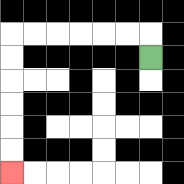{'start': '[6, 2]', 'end': '[0, 7]', 'path_directions': 'U,L,L,L,L,L,L,D,D,D,D,D,D', 'path_coordinates': '[[6, 2], [6, 1], [5, 1], [4, 1], [3, 1], [2, 1], [1, 1], [0, 1], [0, 2], [0, 3], [0, 4], [0, 5], [0, 6], [0, 7]]'}